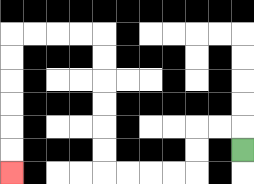{'start': '[10, 6]', 'end': '[0, 7]', 'path_directions': 'U,L,L,D,D,L,L,L,L,U,U,U,U,U,U,L,L,L,L,D,D,D,D,D,D', 'path_coordinates': '[[10, 6], [10, 5], [9, 5], [8, 5], [8, 6], [8, 7], [7, 7], [6, 7], [5, 7], [4, 7], [4, 6], [4, 5], [4, 4], [4, 3], [4, 2], [4, 1], [3, 1], [2, 1], [1, 1], [0, 1], [0, 2], [0, 3], [0, 4], [0, 5], [0, 6], [0, 7]]'}